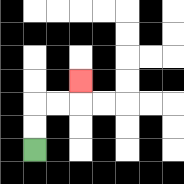{'start': '[1, 6]', 'end': '[3, 3]', 'path_directions': 'U,U,R,R,U', 'path_coordinates': '[[1, 6], [1, 5], [1, 4], [2, 4], [3, 4], [3, 3]]'}